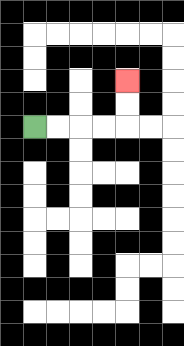{'start': '[1, 5]', 'end': '[5, 3]', 'path_directions': 'R,R,R,R,U,U', 'path_coordinates': '[[1, 5], [2, 5], [3, 5], [4, 5], [5, 5], [5, 4], [5, 3]]'}